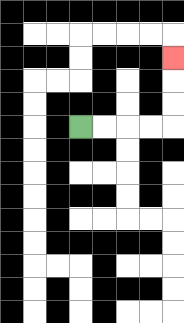{'start': '[3, 5]', 'end': '[7, 2]', 'path_directions': 'R,R,R,R,U,U,U', 'path_coordinates': '[[3, 5], [4, 5], [5, 5], [6, 5], [7, 5], [7, 4], [7, 3], [7, 2]]'}